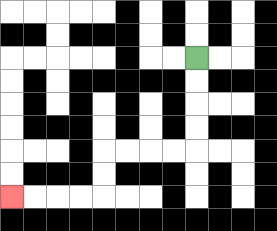{'start': '[8, 2]', 'end': '[0, 8]', 'path_directions': 'D,D,D,D,L,L,L,L,D,D,L,L,L,L', 'path_coordinates': '[[8, 2], [8, 3], [8, 4], [8, 5], [8, 6], [7, 6], [6, 6], [5, 6], [4, 6], [4, 7], [4, 8], [3, 8], [2, 8], [1, 8], [0, 8]]'}